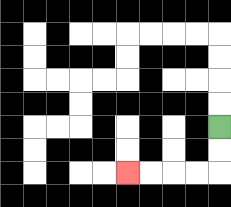{'start': '[9, 5]', 'end': '[5, 7]', 'path_directions': 'D,D,L,L,L,L', 'path_coordinates': '[[9, 5], [9, 6], [9, 7], [8, 7], [7, 7], [6, 7], [5, 7]]'}